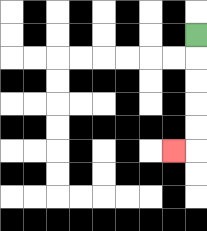{'start': '[8, 1]', 'end': '[7, 6]', 'path_directions': 'D,D,D,D,D,L', 'path_coordinates': '[[8, 1], [8, 2], [8, 3], [8, 4], [8, 5], [8, 6], [7, 6]]'}